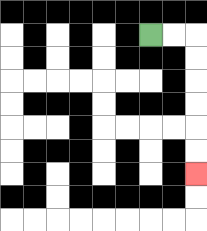{'start': '[6, 1]', 'end': '[8, 7]', 'path_directions': 'R,R,D,D,D,D,D,D', 'path_coordinates': '[[6, 1], [7, 1], [8, 1], [8, 2], [8, 3], [8, 4], [8, 5], [8, 6], [8, 7]]'}